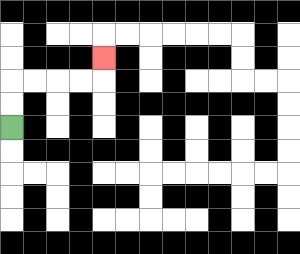{'start': '[0, 5]', 'end': '[4, 2]', 'path_directions': 'U,U,R,R,R,R,U', 'path_coordinates': '[[0, 5], [0, 4], [0, 3], [1, 3], [2, 3], [3, 3], [4, 3], [4, 2]]'}